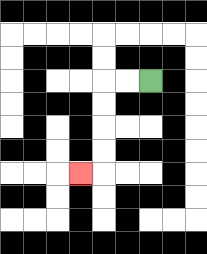{'start': '[6, 3]', 'end': '[3, 7]', 'path_directions': 'L,L,D,D,D,D,L', 'path_coordinates': '[[6, 3], [5, 3], [4, 3], [4, 4], [4, 5], [4, 6], [4, 7], [3, 7]]'}